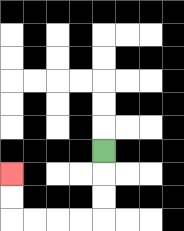{'start': '[4, 6]', 'end': '[0, 7]', 'path_directions': 'D,D,D,L,L,L,L,U,U', 'path_coordinates': '[[4, 6], [4, 7], [4, 8], [4, 9], [3, 9], [2, 9], [1, 9], [0, 9], [0, 8], [0, 7]]'}